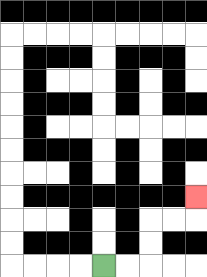{'start': '[4, 11]', 'end': '[8, 8]', 'path_directions': 'R,R,U,U,R,R,U', 'path_coordinates': '[[4, 11], [5, 11], [6, 11], [6, 10], [6, 9], [7, 9], [8, 9], [8, 8]]'}